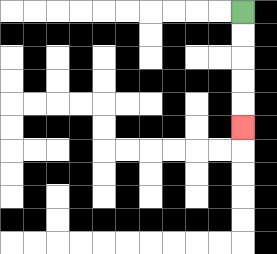{'start': '[10, 0]', 'end': '[10, 5]', 'path_directions': 'D,D,D,D,D', 'path_coordinates': '[[10, 0], [10, 1], [10, 2], [10, 3], [10, 4], [10, 5]]'}